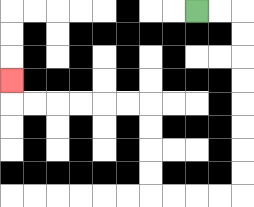{'start': '[8, 0]', 'end': '[0, 3]', 'path_directions': 'R,R,D,D,D,D,D,D,D,D,L,L,L,L,U,U,U,U,L,L,L,L,L,L,U', 'path_coordinates': '[[8, 0], [9, 0], [10, 0], [10, 1], [10, 2], [10, 3], [10, 4], [10, 5], [10, 6], [10, 7], [10, 8], [9, 8], [8, 8], [7, 8], [6, 8], [6, 7], [6, 6], [6, 5], [6, 4], [5, 4], [4, 4], [3, 4], [2, 4], [1, 4], [0, 4], [0, 3]]'}